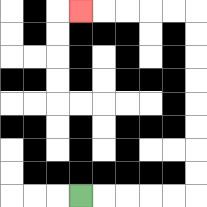{'start': '[3, 8]', 'end': '[3, 0]', 'path_directions': 'R,R,R,R,R,U,U,U,U,U,U,U,U,L,L,L,L,L', 'path_coordinates': '[[3, 8], [4, 8], [5, 8], [6, 8], [7, 8], [8, 8], [8, 7], [8, 6], [8, 5], [8, 4], [8, 3], [8, 2], [8, 1], [8, 0], [7, 0], [6, 0], [5, 0], [4, 0], [3, 0]]'}